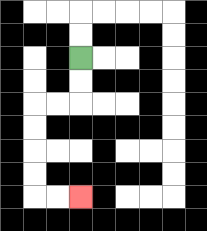{'start': '[3, 2]', 'end': '[3, 8]', 'path_directions': 'D,D,L,L,D,D,D,D,R,R', 'path_coordinates': '[[3, 2], [3, 3], [3, 4], [2, 4], [1, 4], [1, 5], [1, 6], [1, 7], [1, 8], [2, 8], [3, 8]]'}